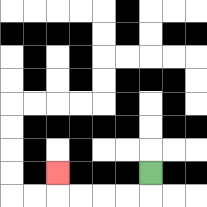{'start': '[6, 7]', 'end': '[2, 7]', 'path_directions': 'D,L,L,L,L,U', 'path_coordinates': '[[6, 7], [6, 8], [5, 8], [4, 8], [3, 8], [2, 8], [2, 7]]'}